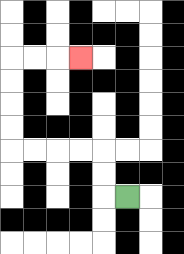{'start': '[5, 8]', 'end': '[3, 2]', 'path_directions': 'L,U,U,L,L,L,L,U,U,U,U,R,R,R', 'path_coordinates': '[[5, 8], [4, 8], [4, 7], [4, 6], [3, 6], [2, 6], [1, 6], [0, 6], [0, 5], [0, 4], [0, 3], [0, 2], [1, 2], [2, 2], [3, 2]]'}